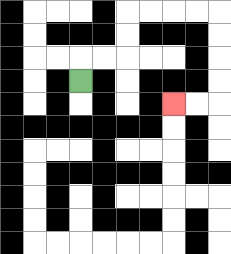{'start': '[3, 3]', 'end': '[7, 4]', 'path_directions': 'U,R,R,U,U,R,R,R,R,D,D,D,D,L,L', 'path_coordinates': '[[3, 3], [3, 2], [4, 2], [5, 2], [5, 1], [5, 0], [6, 0], [7, 0], [8, 0], [9, 0], [9, 1], [9, 2], [9, 3], [9, 4], [8, 4], [7, 4]]'}